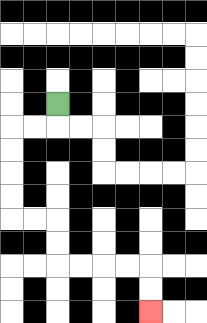{'start': '[2, 4]', 'end': '[6, 13]', 'path_directions': 'D,L,L,D,D,D,D,R,R,D,D,R,R,R,R,D,D', 'path_coordinates': '[[2, 4], [2, 5], [1, 5], [0, 5], [0, 6], [0, 7], [0, 8], [0, 9], [1, 9], [2, 9], [2, 10], [2, 11], [3, 11], [4, 11], [5, 11], [6, 11], [6, 12], [6, 13]]'}